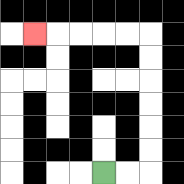{'start': '[4, 7]', 'end': '[1, 1]', 'path_directions': 'R,R,U,U,U,U,U,U,L,L,L,L,L', 'path_coordinates': '[[4, 7], [5, 7], [6, 7], [6, 6], [6, 5], [6, 4], [6, 3], [6, 2], [6, 1], [5, 1], [4, 1], [3, 1], [2, 1], [1, 1]]'}